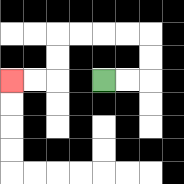{'start': '[4, 3]', 'end': '[0, 3]', 'path_directions': 'R,R,U,U,L,L,L,L,D,D,L,L', 'path_coordinates': '[[4, 3], [5, 3], [6, 3], [6, 2], [6, 1], [5, 1], [4, 1], [3, 1], [2, 1], [2, 2], [2, 3], [1, 3], [0, 3]]'}